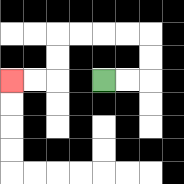{'start': '[4, 3]', 'end': '[0, 3]', 'path_directions': 'R,R,U,U,L,L,L,L,D,D,L,L', 'path_coordinates': '[[4, 3], [5, 3], [6, 3], [6, 2], [6, 1], [5, 1], [4, 1], [3, 1], [2, 1], [2, 2], [2, 3], [1, 3], [0, 3]]'}